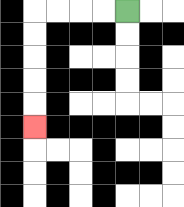{'start': '[5, 0]', 'end': '[1, 5]', 'path_directions': 'L,L,L,L,D,D,D,D,D', 'path_coordinates': '[[5, 0], [4, 0], [3, 0], [2, 0], [1, 0], [1, 1], [1, 2], [1, 3], [1, 4], [1, 5]]'}